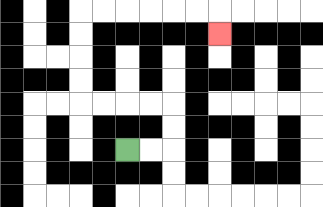{'start': '[5, 6]', 'end': '[9, 1]', 'path_directions': 'R,R,U,U,L,L,L,L,U,U,U,U,R,R,R,R,R,R,D', 'path_coordinates': '[[5, 6], [6, 6], [7, 6], [7, 5], [7, 4], [6, 4], [5, 4], [4, 4], [3, 4], [3, 3], [3, 2], [3, 1], [3, 0], [4, 0], [5, 0], [6, 0], [7, 0], [8, 0], [9, 0], [9, 1]]'}